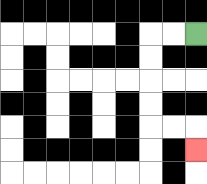{'start': '[8, 1]', 'end': '[8, 6]', 'path_directions': 'L,L,D,D,D,D,R,R,D', 'path_coordinates': '[[8, 1], [7, 1], [6, 1], [6, 2], [6, 3], [6, 4], [6, 5], [7, 5], [8, 5], [8, 6]]'}